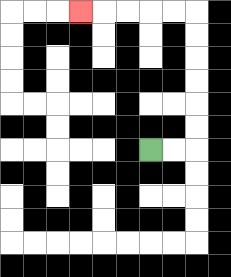{'start': '[6, 6]', 'end': '[3, 0]', 'path_directions': 'R,R,U,U,U,U,U,U,L,L,L,L,L', 'path_coordinates': '[[6, 6], [7, 6], [8, 6], [8, 5], [8, 4], [8, 3], [8, 2], [8, 1], [8, 0], [7, 0], [6, 0], [5, 0], [4, 0], [3, 0]]'}